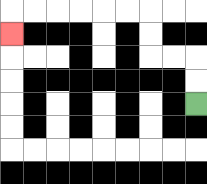{'start': '[8, 4]', 'end': '[0, 1]', 'path_directions': 'U,U,L,L,U,U,L,L,L,L,L,L,D', 'path_coordinates': '[[8, 4], [8, 3], [8, 2], [7, 2], [6, 2], [6, 1], [6, 0], [5, 0], [4, 0], [3, 0], [2, 0], [1, 0], [0, 0], [0, 1]]'}